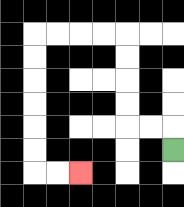{'start': '[7, 6]', 'end': '[3, 7]', 'path_directions': 'U,L,L,U,U,U,U,L,L,L,L,D,D,D,D,D,D,R,R', 'path_coordinates': '[[7, 6], [7, 5], [6, 5], [5, 5], [5, 4], [5, 3], [5, 2], [5, 1], [4, 1], [3, 1], [2, 1], [1, 1], [1, 2], [1, 3], [1, 4], [1, 5], [1, 6], [1, 7], [2, 7], [3, 7]]'}